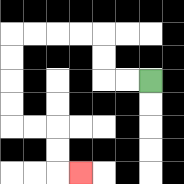{'start': '[6, 3]', 'end': '[3, 7]', 'path_directions': 'L,L,U,U,L,L,L,L,D,D,D,D,R,R,D,D,R', 'path_coordinates': '[[6, 3], [5, 3], [4, 3], [4, 2], [4, 1], [3, 1], [2, 1], [1, 1], [0, 1], [0, 2], [0, 3], [0, 4], [0, 5], [1, 5], [2, 5], [2, 6], [2, 7], [3, 7]]'}